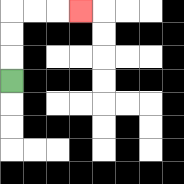{'start': '[0, 3]', 'end': '[3, 0]', 'path_directions': 'U,U,U,R,R,R', 'path_coordinates': '[[0, 3], [0, 2], [0, 1], [0, 0], [1, 0], [2, 0], [3, 0]]'}